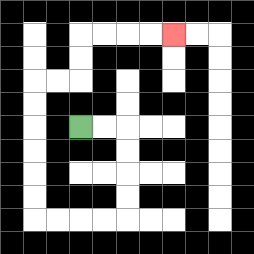{'start': '[3, 5]', 'end': '[7, 1]', 'path_directions': 'R,R,D,D,D,D,L,L,L,L,U,U,U,U,U,U,R,R,U,U,R,R,R,R', 'path_coordinates': '[[3, 5], [4, 5], [5, 5], [5, 6], [5, 7], [5, 8], [5, 9], [4, 9], [3, 9], [2, 9], [1, 9], [1, 8], [1, 7], [1, 6], [1, 5], [1, 4], [1, 3], [2, 3], [3, 3], [3, 2], [3, 1], [4, 1], [5, 1], [6, 1], [7, 1]]'}